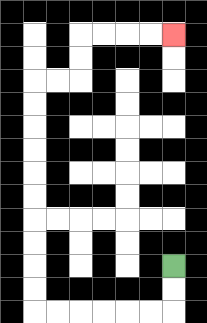{'start': '[7, 11]', 'end': '[7, 1]', 'path_directions': 'D,D,L,L,L,L,L,L,U,U,U,U,U,U,U,U,U,U,R,R,U,U,R,R,R,R', 'path_coordinates': '[[7, 11], [7, 12], [7, 13], [6, 13], [5, 13], [4, 13], [3, 13], [2, 13], [1, 13], [1, 12], [1, 11], [1, 10], [1, 9], [1, 8], [1, 7], [1, 6], [1, 5], [1, 4], [1, 3], [2, 3], [3, 3], [3, 2], [3, 1], [4, 1], [5, 1], [6, 1], [7, 1]]'}